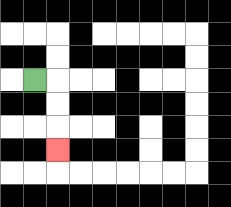{'start': '[1, 3]', 'end': '[2, 6]', 'path_directions': 'R,D,D,D', 'path_coordinates': '[[1, 3], [2, 3], [2, 4], [2, 5], [2, 6]]'}